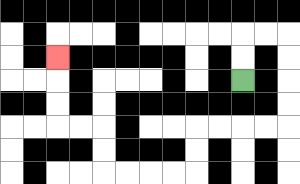{'start': '[10, 3]', 'end': '[2, 2]', 'path_directions': 'U,U,R,R,D,D,D,D,L,L,L,L,D,D,L,L,L,L,U,U,L,L,U,U,U', 'path_coordinates': '[[10, 3], [10, 2], [10, 1], [11, 1], [12, 1], [12, 2], [12, 3], [12, 4], [12, 5], [11, 5], [10, 5], [9, 5], [8, 5], [8, 6], [8, 7], [7, 7], [6, 7], [5, 7], [4, 7], [4, 6], [4, 5], [3, 5], [2, 5], [2, 4], [2, 3], [2, 2]]'}